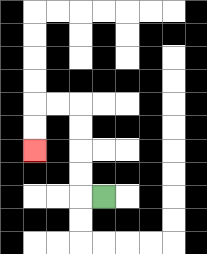{'start': '[4, 8]', 'end': '[1, 6]', 'path_directions': 'L,U,U,U,U,L,L,D,D', 'path_coordinates': '[[4, 8], [3, 8], [3, 7], [3, 6], [3, 5], [3, 4], [2, 4], [1, 4], [1, 5], [1, 6]]'}